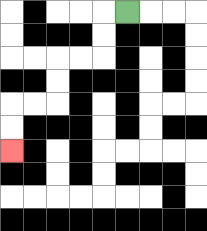{'start': '[5, 0]', 'end': '[0, 6]', 'path_directions': 'L,D,D,L,L,D,D,L,L,D,D', 'path_coordinates': '[[5, 0], [4, 0], [4, 1], [4, 2], [3, 2], [2, 2], [2, 3], [2, 4], [1, 4], [0, 4], [0, 5], [0, 6]]'}